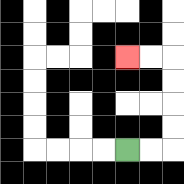{'start': '[5, 6]', 'end': '[5, 2]', 'path_directions': 'R,R,U,U,U,U,L,L', 'path_coordinates': '[[5, 6], [6, 6], [7, 6], [7, 5], [7, 4], [7, 3], [7, 2], [6, 2], [5, 2]]'}